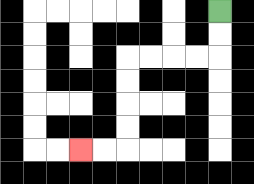{'start': '[9, 0]', 'end': '[3, 6]', 'path_directions': 'D,D,L,L,L,L,D,D,D,D,L,L', 'path_coordinates': '[[9, 0], [9, 1], [9, 2], [8, 2], [7, 2], [6, 2], [5, 2], [5, 3], [5, 4], [5, 5], [5, 6], [4, 6], [3, 6]]'}